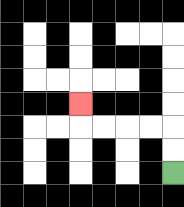{'start': '[7, 7]', 'end': '[3, 4]', 'path_directions': 'U,U,L,L,L,L,U', 'path_coordinates': '[[7, 7], [7, 6], [7, 5], [6, 5], [5, 5], [4, 5], [3, 5], [3, 4]]'}